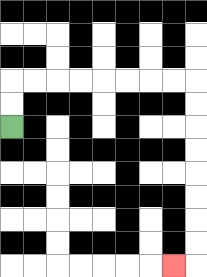{'start': '[0, 5]', 'end': '[7, 11]', 'path_directions': 'U,U,R,R,R,R,R,R,R,R,D,D,D,D,D,D,D,D,L', 'path_coordinates': '[[0, 5], [0, 4], [0, 3], [1, 3], [2, 3], [3, 3], [4, 3], [5, 3], [6, 3], [7, 3], [8, 3], [8, 4], [8, 5], [8, 6], [8, 7], [8, 8], [8, 9], [8, 10], [8, 11], [7, 11]]'}